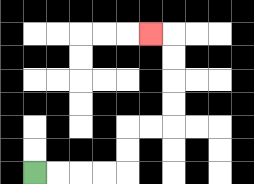{'start': '[1, 7]', 'end': '[6, 1]', 'path_directions': 'R,R,R,R,U,U,R,R,U,U,U,U,L', 'path_coordinates': '[[1, 7], [2, 7], [3, 7], [4, 7], [5, 7], [5, 6], [5, 5], [6, 5], [7, 5], [7, 4], [7, 3], [7, 2], [7, 1], [6, 1]]'}